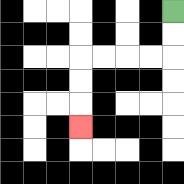{'start': '[7, 0]', 'end': '[3, 5]', 'path_directions': 'D,D,L,L,L,L,D,D,D', 'path_coordinates': '[[7, 0], [7, 1], [7, 2], [6, 2], [5, 2], [4, 2], [3, 2], [3, 3], [3, 4], [3, 5]]'}